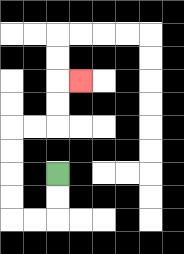{'start': '[2, 7]', 'end': '[3, 3]', 'path_directions': 'D,D,L,L,U,U,U,U,R,R,U,U,R', 'path_coordinates': '[[2, 7], [2, 8], [2, 9], [1, 9], [0, 9], [0, 8], [0, 7], [0, 6], [0, 5], [1, 5], [2, 5], [2, 4], [2, 3], [3, 3]]'}